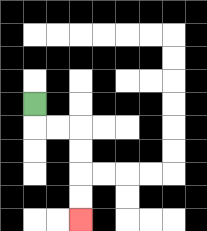{'start': '[1, 4]', 'end': '[3, 9]', 'path_directions': 'D,R,R,D,D,D,D', 'path_coordinates': '[[1, 4], [1, 5], [2, 5], [3, 5], [3, 6], [3, 7], [3, 8], [3, 9]]'}